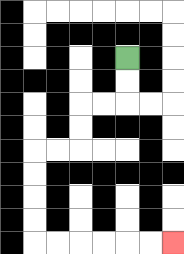{'start': '[5, 2]', 'end': '[7, 10]', 'path_directions': 'D,D,L,L,D,D,L,L,D,D,D,D,R,R,R,R,R,R', 'path_coordinates': '[[5, 2], [5, 3], [5, 4], [4, 4], [3, 4], [3, 5], [3, 6], [2, 6], [1, 6], [1, 7], [1, 8], [1, 9], [1, 10], [2, 10], [3, 10], [4, 10], [5, 10], [6, 10], [7, 10]]'}